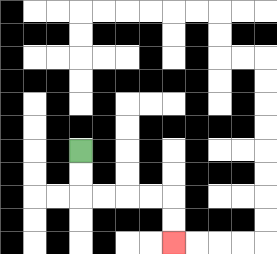{'start': '[3, 6]', 'end': '[7, 10]', 'path_directions': 'D,D,R,R,R,R,D,D', 'path_coordinates': '[[3, 6], [3, 7], [3, 8], [4, 8], [5, 8], [6, 8], [7, 8], [7, 9], [7, 10]]'}